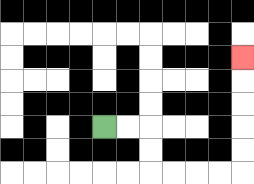{'start': '[4, 5]', 'end': '[10, 2]', 'path_directions': 'R,R,D,D,R,R,R,R,U,U,U,U,U', 'path_coordinates': '[[4, 5], [5, 5], [6, 5], [6, 6], [6, 7], [7, 7], [8, 7], [9, 7], [10, 7], [10, 6], [10, 5], [10, 4], [10, 3], [10, 2]]'}